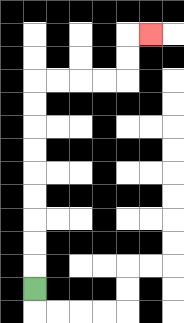{'start': '[1, 12]', 'end': '[6, 1]', 'path_directions': 'U,U,U,U,U,U,U,U,U,R,R,R,R,U,U,R', 'path_coordinates': '[[1, 12], [1, 11], [1, 10], [1, 9], [1, 8], [1, 7], [1, 6], [1, 5], [1, 4], [1, 3], [2, 3], [3, 3], [4, 3], [5, 3], [5, 2], [5, 1], [6, 1]]'}